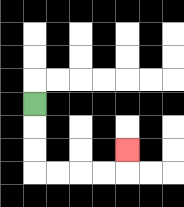{'start': '[1, 4]', 'end': '[5, 6]', 'path_directions': 'D,D,D,R,R,R,R,U', 'path_coordinates': '[[1, 4], [1, 5], [1, 6], [1, 7], [2, 7], [3, 7], [4, 7], [5, 7], [5, 6]]'}